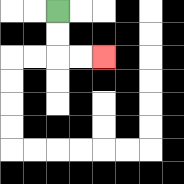{'start': '[2, 0]', 'end': '[4, 2]', 'path_directions': 'D,D,R,R', 'path_coordinates': '[[2, 0], [2, 1], [2, 2], [3, 2], [4, 2]]'}